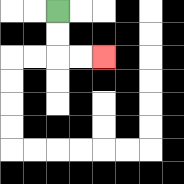{'start': '[2, 0]', 'end': '[4, 2]', 'path_directions': 'D,D,R,R', 'path_coordinates': '[[2, 0], [2, 1], [2, 2], [3, 2], [4, 2]]'}